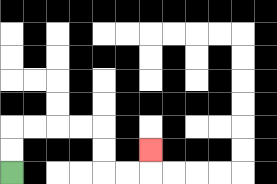{'start': '[0, 7]', 'end': '[6, 6]', 'path_directions': 'U,U,R,R,R,R,D,D,R,R,U', 'path_coordinates': '[[0, 7], [0, 6], [0, 5], [1, 5], [2, 5], [3, 5], [4, 5], [4, 6], [4, 7], [5, 7], [6, 7], [6, 6]]'}